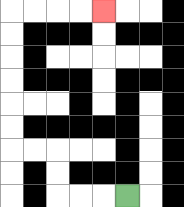{'start': '[5, 8]', 'end': '[4, 0]', 'path_directions': 'L,L,L,U,U,L,L,U,U,U,U,U,U,R,R,R,R', 'path_coordinates': '[[5, 8], [4, 8], [3, 8], [2, 8], [2, 7], [2, 6], [1, 6], [0, 6], [0, 5], [0, 4], [0, 3], [0, 2], [0, 1], [0, 0], [1, 0], [2, 0], [3, 0], [4, 0]]'}